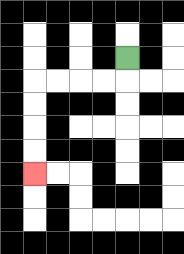{'start': '[5, 2]', 'end': '[1, 7]', 'path_directions': 'D,L,L,L,L,D,D,D,D', 'path_coordinates': '[[5, 2], [5, 3], [4, 3], [3, 3], [2, 3], [1, 3], [1, 4], [1, 5], [1, 6], [1, 7]]'}